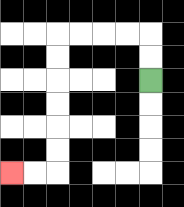{'start': '[6, 3]', 'end': '[0, 7]', 'path_directions': 'U,U,L,L,L,L,D,D,D,D,D,D,L,L', 'path_coordinates': '[[6, 3], [6, 2], [6, 1], [5, 1], [4, 1], [3, 1], [2, 1], [2, 2], [2, 3], [2, 4], [2, 5], [2, 6], [2, 7], [1, 7], [0, 7]]'}